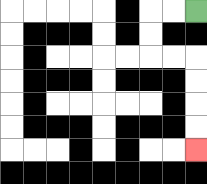{'start': '[8, 0]', 'end': '[8, 6]', 'path_directions': 'L,L,D,D,R,R,D,D,D,D', 'path_coordinates': '[[8, 0], [7, 0], [6, 0], [6, 1], [6, 2], [7, 2], [8, 2], [8, 3], [8, 4], [8, 5], [8, 6]]'}